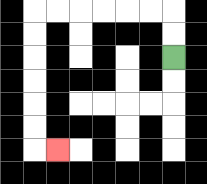{'start': '[7, 2]', 'end': '[2, 6]', 'path_directions': 'U,U,L,L,L,L,L,L,D,D,D,D,D,D,R', 'path_coordinates': '[[7, 2], [7, 1], [7, 0], [6, 0], [5, 0], [4, 0], [3, 0], [2, 0], [1, 0], [1, 1], [1, 2], [1, 3], [1, 4], [1, 5], [1, 6], [2, 6]]'}